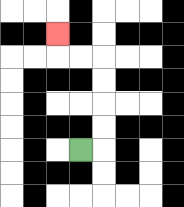{'start': '[3, 6]', 'end': '[2, 1]', 'path_directions': 'R,U,U,U,U,L,L,U', 'path_coordinates': '[[3, 6], [4, 6], [4, 5], [4, 4], [4, 3], [4, 2], [3, 2], [2, 2], [2, 1]]'}